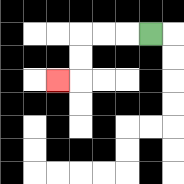{'start': '[6, 1]', 'end': '[2, 3]', 'path_directions': 'L,L,L,D,D,L', 'path_coordinates': '[[6, 1], [5, 1], [4, 1], [3, 1], [3, 2], [3, 3], [2, 3]]'}